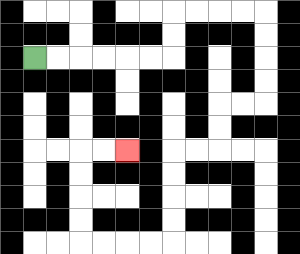{'start': '[1, 2]', 'end': '[5, 6]', 'path_directions': 'R,R,R,R,R,R,U,U,R,R,R,R,D,D,D,D,L,L,D,D,L,L,D,D,D,D,L,L,L,L,U,U,U,U,R,R', 'path_coordinates': '[[1, 2], [2, 2], [3, 2], [4, 2], [5, 2], [6, 2], [7, 2], [7, 1], [7, 0], [8, 0], [9, 0], [10, 0], [11, 0], [11, 1], [11, 2], [11, 3], [11, 4], [10, 4], [9, 4], [9, 5], [9, 6], [8, 6], [7, 6], [7, 7], [7, 8], [7, 9], [7, 10], [6, 10], [5, 10], [4, 10], [3, 10], [3, 9], [3, 8], [3, 7], [3, 6], [4, 6], [5, 6]]'}